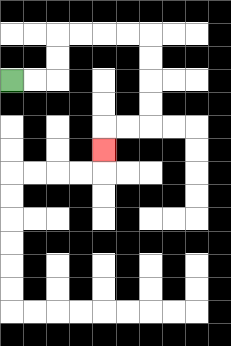{'start': '[0, 3]', 'end': '[4, 6]', 'path_directions': 'R,R,U,U,R,R,R,R,D,D,D,D,L,L,D', 'path_coordinates': '[[0, 3], [1, 3], [2, 3], [2, 2], [2, 1], [3, 1], [4, 1], [5, 1], [6, 1], [6, 2], [6, 3], [6, 4], [6, 5], [5, 5], [4, 5], [4, 6]]'}